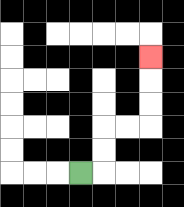{'start': '[3, 7]', 'end': '[6, 2]', 'path_directions': 'R,U,U,R,R,U,U,U', 'path_coordinates': '[[3, 7], [4, 7], [4, 6], [4, 5], [5, 5], [6, 5], [6, 4], [6, 3], [6, 2]]'}